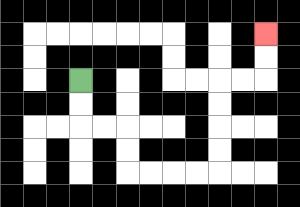{'start': '[3, 3]', 'end': '[11, 1]', 'path_directions': 'D,D,R,R,D,D,R,R,R,R,U,U,U,U,R,R,U,U', 'path_coordinates': '[[3, 3], [3, 4], [3, 5], [4, 5], [5, 5], [5, 6], [5, 7], [6, 7], [7, 7], [8, 7], [9, 7], [9, 6], [9, 5], [9, 4], [9, 3], [10, 3], [11, 3], [11, 2], [11, 1]]'}